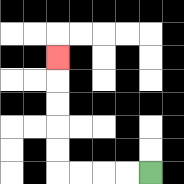{'start': '[6, 7]', 'end': '[2, 2]', 'path_directions': 'L,L,L,L,U,U,U,U,U', 'path_coordinates': '[[6, 7], [5, 7], [4, 7], [3, 7], [2, 7], [2, 6], [2, 5], [2, 4], [2, 3], [2, 2]]'}